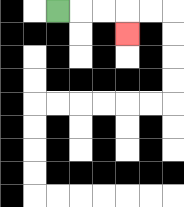{'start': '[2, 0]', 'end': '[5, 1]', 'path_directions': 'R,R,R,D', 'path_coordinates': '[[2, 0], [3, 0], [4, 0], [5, 0], [5, 1]]'}